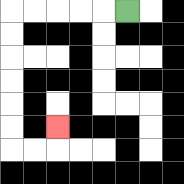{'start': '[5, 0]', 'end': '[2, 5]', 'path_directions': 'L,L,L,L,L,D,D,D,D,D,D,R,R,U', 'path_coordinates': '[[5, 0], [4, 0], [3, 0], [2, 0], [1, 0], [0, 0], [0, 1], [0, 2], [0, 3], [0, 4], [0, 5], [0, 6], [1, 6], [2, 6], [2, 5]]'}